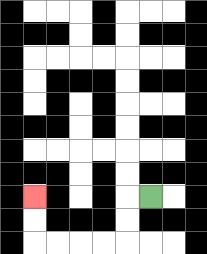{'start': '[6, 8]', 'end': '[1, 8]', 'path_directions': 'L,D,D,L,L,L,L,U,U', 'path_coordinates': '[[6, 8], [5, 8], [5, 9], [5, 10], [4, 10], [3, 10], [2, 10], [1, 10], [1, 9], [1, 8]]'}